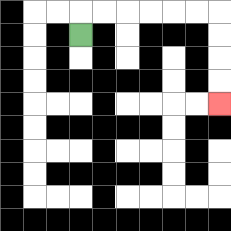{'start': '[3, 1]', 'end': '[9, 4]', 'path_directions': 'U,R,R,R,R,R,R,D,D,D,D', 'path_coordinates': '[[3, 1], [3, 0], [4, 0], [5, 0], [6, 0], [7, 0], [8, 0], [9, 0], [9, 1], [9, 2], [9, 3], [9, 4]]'}